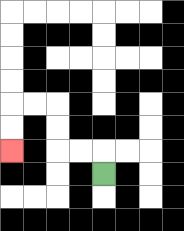{'start': '[4, 7]', 'end': '[0, 6]', 'path_directions': 'U,L,L,U,U,L,L,D,D', 'path_coordinates': '[[4, 7], [4, 6], [3, 6], [2, 6], [2, 5], [2, 4], [1, 4], [0, 4], [0, 5], [0, 6]]'}